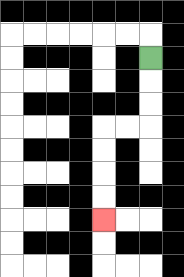{'start': '[6, 2]', 'end': '[4, 9]', 'path_directions': 'D,D,D,L,L,D,D,D,D', 'path_coordinates': '[[6, 2], [6, 3], [6, 4], [6, 5], [5, 5], [4, 5], [4, 6], [4, 7], [4, 8], [4, 9]]'}